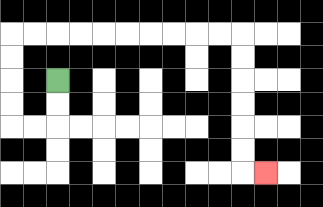{'start': '[2, 3]', 'end': '[11, 7]', 'path_directions': 'D,D,L,L,U,U,U,U,R,R,R,R,R,R,R,R,R,R,D,D,D,D,D,D,R', 'path_coordinates': '[[2, 3], [2, 4], [2, 5], [1, 5], [0, 5], [0, 4], [0, 3], [0, 2], [0, 1], [1, 1], [2, 1], [3, 1], [4, 1], [5, 1], [6, 1], [7, 1], [8, 1], [9, 1], [10, 1], [10, 2], [10, 3], [10, 4], [10, 5], [10, 6], [10, 7], [11, 7]]'}